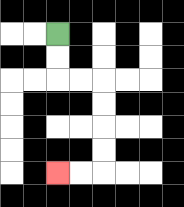{'start': '[2, 1]', 'end': '[2, 7]', 'path_directions': 'D,D,R,R,D,D,D,D,L,L', 'path_coordinates': '[[2, 1], [2, 2], [2, 3], [3, 3], [4, 3], [4, 4], [4, 5], [4, 6], [4, 7], [3, 7], [2, 7]]'}